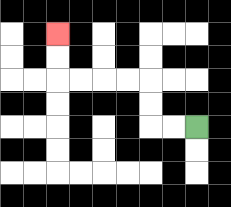{'start': '[8, 5]', 'end': '[2, 1]', 'path_directions': 'L,L,U,U,L,L,L,L,U,U', 'path_coordinates': '[[8, 5], [7, 5], [6, 5], [6, 4], [6, 3], [5, 3], [4, 3], [3, 3], [2, 3], [2, 2], [2, 1]]'}